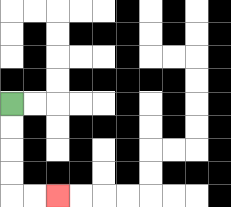{'start': '[0, 4]', 'end': '[2, 8]', 'path_directions': 'D,D,D,D,R,R', 'path_coordinates': '[[0, 4], [0, 5], [0, 6], [0, 7], [0, 8], [1, 8], [2, 8]]'}